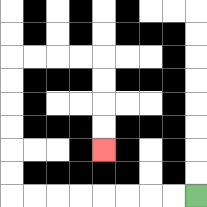{'start': '[8, 8]', 'end': '[4, 6]', 'path_directions': 'L,L,L,L,L,L,L,L,U,U,U,U,U,U,R,R,R,R,D,D,D,D', 'path_coordinates': '[[8, 8], [7, 8], [6, 8], [5, 8], [4, 8], [3, 8], [2, 8], [1, 8], [0, 8], [0, 7], [0, 6], [0, 5], [0, 4], [0, 3], [0, 2], [1, 2], [2, 2], [3, 2], [4, 2], [4, 3], [4, 4], [4, 5], [4, 6]]'}